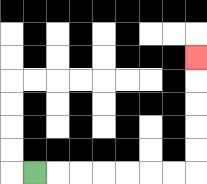{'start': '[1, 7]', 'end': '[8, 2]', 'path_directions': 'R,R,R,R,R,R,R,U,U,U,U,U', 'path_coordinates': '[[1, 7], [2, 7], [3, 7], [4, 7], [5, 7], [6, 7], [7, 7], [8, 7], [8, 6], [8, 5], [8, 4], [8, 3], [8, 2]]'}